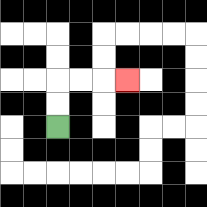{'start': '[2, 5]', 'end': '[5, 3]', 'path_directions': 'U,U,R,R,R', 'path_coordinates': '[[2, 5], [2, 4], [2, 3], [3, 3], [4, 3], [5, 3]]'}